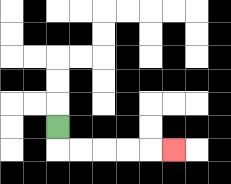{'start': '[2, 5]', 'end': '[7, 6]', 'path_directions': 'D,R,R,R,R,R', 'path_coordinates': '[[2, 5], [2, 6], [3, 6], [4, 6], [5, 6], [6, 6], [7, 6]]'}